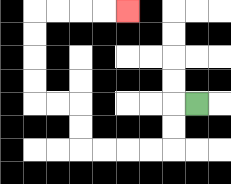{'start': '[8, 4]', 'end': '[5, 0]', 'path_directions': 'L,D,D,L,L,L,L,U,U,L,L,U,U,U,U,R,R,R,R', 'path_coordinates': '[[8, 4], [7, 4], [7, 5], [7, 6], [6, 6], [5, 6], [4, 6], [3, 6], [3, 5], [3, 4], [2, 4], [1, 4], [1, 3], [1, 2], [1, 1], [1, 0], [2, 0], [3, 0], [4, 0], [5, 0]]'}